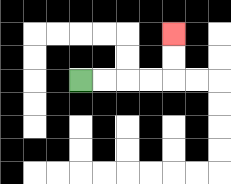{'start': '[3, 3]', 'end': '[7, 1]', 'path_directions': 'R,R,R,R,U,U', 'path_coordinates': '[[3, 3], [4, 3], [5, 3], [6, 3], [7, 3], [7, 2], [7, 1]]'}